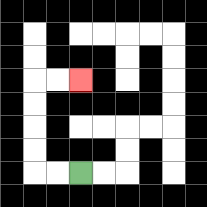{'start': '[3, 7]', 'end': '[3, 3]', 'path_directions': 'L,L,U,U,U,U,R,R', 'path_coordinates': '[[3, 7], [2, 7], [1, 7], [1, 6], [1, 5], [1, 4], [1, 3], [2, 3], [3, 3]]'}